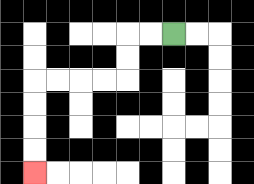{'start': '[7, 1]', 'end': '[1, 7]', 'path_directions': 'L,L,D,D,L,L,L,L,D,D,D,D', 'path_coordinates': '[[7, 1], [6, 1], [5, 1], [5, 2], [5, 3], [4, 3], [3, 3], [2, 3], [1, 3], [1, 4], [1, 5], [1, 6], [1, 7]]'}